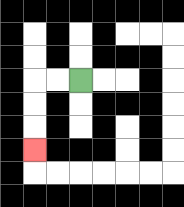{'start': '[3, 3]', 'end': '[1, 6]', 'path_directions': 'L,L,D,D,D', 'path_coordinates': '[[3, 3], [2, 3], [1, 3], [1, 4], [1, 5], [1, 6]]'}